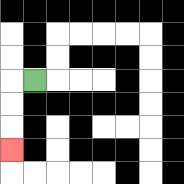{'start': '[1, 3]', 'end': '[0, 6]', 'path_directions': 'L,D,D,D', 'path_coordinates': '[[1, 3], [0, 3], [0, 4], [0, 5], [0, 6]]'}